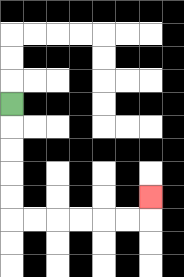{'start': '[0, 4]', 'end': '[6, 8]', 'path_directions': 'D,D,D,D,D,R,R,R,R,R,R,U', 'path_coordinates': '[[0, 4], [0, 5], [0, 6], [0, 7], [0, 8], [0, 9], [1, 9], [2, 9], [3, 9], [4, 9], [5, 9], [6, 9], [6, 8]]'}